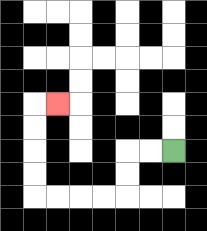{'start': '[7, 6]', 'end': '[2, 4]', 'path_directions': 'L,L,D,D,L,L,L,L,U,U,U,U,R', 'path_coordinates': '[[7, 6], [6, 6], [5, 6], [5, 7], [5, 8], [4, 8], [3, 8], [2, 8], [1, 8], [1, 7], [1, 6], [1, 5], [1, 4], [2, 4]]'}